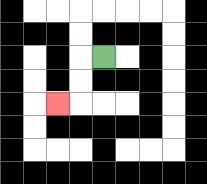{'start': '[4, 2]', 'end': '[2, 4]', 'path_directions': 'L,D,D,L', 'path_coordinates': '[[4, 2], [3, 2], [3, 3], [3, 4], [2, 4]]'}